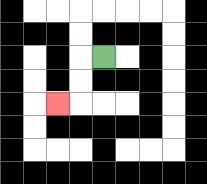{'start': '[4, 2]', 'end': '[2, 4]', 'path_directions': 'L,D,D,L', 'path_coordinates': '[[4, 2], [3, 2], [3, 3], [3, 4], [2, 4]]'}